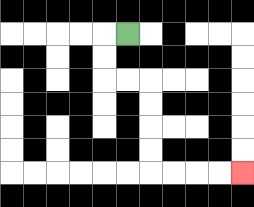{'start': '[5, 1]', 'end': '[10, 7]', 'path_directions': 'L,D,D,R,R,D,D,D,D,R,R,R,R', 'path_coordinates': '[[5, 1], [4, 1], [4, 2], [4, 3], [5, 3], [6, 3], [6, 4], [6, 5], [6, 6], [6, 7], [7, 7], [8, 7], [9, 7], [10, 7]]'}